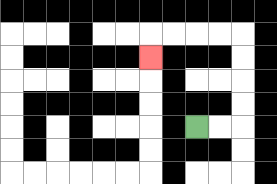{'start': '[8, 5]', 'end': '[6, 2]', 'path_directions': 'R,R,U,U,U,U,L,L,L,L,D', 'path_coordinates': '[[8, 5], [9, 5], [10, 5], [10, 4], [10, 3], [10, 2], [10, 1], [9, 1], [8, 1], [7, 1], [6, 1], [6, 2]]'}